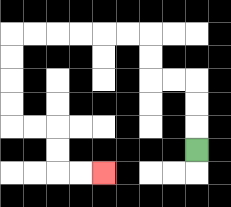{'start': '[8, 6]', 'end': '[4, 7]', 'path_directions': 'U,U,U,L,L,U,U,L,L,L,L,L,L,D,D,D,D,R,R,D,D,R,R', 'path_coordinates': '[[8, 6], [8, 5], [8, 4], [8, 3], [7, 3], [6, 3], [6, 2], [6, 1], [5, 1], [4, 1], [3, 1], [2, 1], [1, 1], [0, 1], [0, 2], [0, 3], [0, 4], [0, 5], [1, 5], [2, 5], [2, 6], [2, 7], [3, 7], [4, 7]]'}